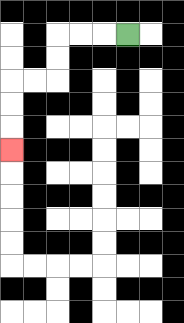{'start': '[5, 1]', 'end': '[0, 6]', 'path_directions': 'L,L,L,D,D,L,L,D,D,D', 'path_coordinates': '[[5, 1], [4, 1], [3, 1], [2, 1], [2, 2], [2, 3], [1, 3], [0, 3], [0, 4], [0, 5], [0, 6]]'}